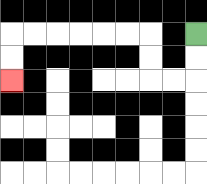{'start': '[8, 1]', 'end': '[0, 3]', 'path_directions': 'D,D,L,L,U,U,L,L,L,L,L,L,D,D', 'path_coordinates': '[[8, 1], [8, 2], [8, 3], [7, 3], [6, 3], [6, 2], [6, 1], [5, 1], [4, 1], [3, 1], [2, 1], [1, 1], [0, 1], [0, 2], [0, 3]]'}